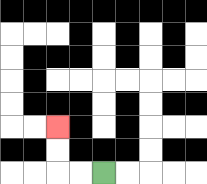{'start': '[4, 7]', 'end': '[2, 5]', 'path_directions': 'L,L,U,U', 'path_coordinates': '[[4, 7], [3, 7], [2, 7], [2, 6], [2, 5]]'}